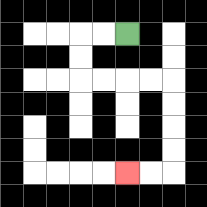{'start': '[5, 1]', 'end': '[5, 7]', 'path_directions': 'L,L,D,D,R,R,R,R,D,D,D,D,L,L', 'path_coordinates': '[[5, 1], [4, 1], [3, 1], [3, 2], [3, 3], [4, 3], [5, 3], [6, 3], [7, 3], [7, 4], [7, 5], [7, 6], [7, 7], [6, 7], [5, 7]]'}